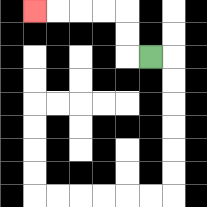{'start': '[6, 2]', 'end': '[1, 0]', 'path_directions': 'L,U,U,L,L,L,L', 'path_coordinates': '[[6, 2], [5, 2], [5, 1], [5, 0], [4, 0], [3, 0], [2, 0], [1, 0]]'}